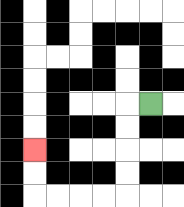{'start': '[6, 4]', 'end': '[1, 6]', 'path_directions': 'L,D,D,D,D,L,L,L,L,U,U', 'path_coordinates': '[[6, 4], [5, 4], [5, 5], [5, 6], [5, 7], [5, 8], [4, 8], [3, 8], [2, 8], [1, 8], [1, 7], [1, 6]]'}